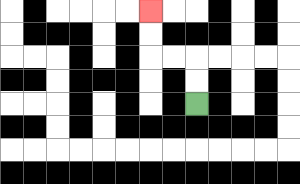{'start': '[8, 4]', 'end': '[6, 0]', 'path_directions': 'U,U,L,L,U,U', 'path_coordinates': '[[8, 4], [8, 3], [8, 2], [7, 2], [6, 2], [6, 1], [6, 0]]'}